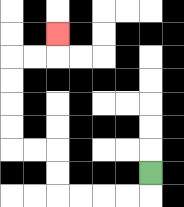{'start': '[6, 7]', 'end': '[2, 1]', 'path_directions': 'D,L,L,L,L,U,U,L,L,U,U,U,U,R,R,U', 'path_coordinates': '[[6, 7], [6, 8], [5, 8], [4, 8], [3, 8], [2, 8], [2, 7], [2, 6], [1, 6], [0, 6], [0, 5], [0, 4], [0, 3], [0, 2], [1, 2], [2, 2], [2, 1]]'}